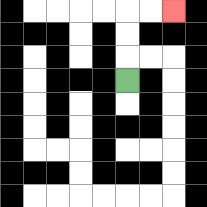{'start': '[5, 3]', 'end': '[7, 0]', 'path_directions': 'U,U,U,R,R', 'path_coordinates': '[[5, 3], [5, 2], [5, 1], [5, 0], [6, 0], [7, 0]]'}